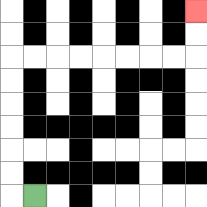{'start': '[1, 8]', 'end': '[8, 0]', 'path_directions': 'L,U,U,U,U,U,U,R,R,R,R,R,R,R,R,U,U', 'path_coordinates': '[[1, 8], [0, 8], [0, 7], [0, 6], [0, 5], [0, 4], [0, 3], [0, 2], [1, 2], [2, 2], [3, 2], [4, 2], [5, 2], [6, 2], [7, 2], [8, 2], [8, 1], [8, 0]]'}